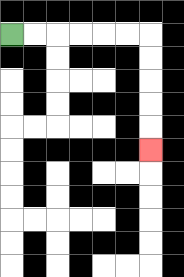{'start': '[0, 1]', 'end': '[6, 6]', 'path_directions': 'R,R,R,R,R,R,D,D,D,D,D', 'path_coordinates': '[[0, 1], [1, 1], [2, 1], [3, 1], [4, 1], [5, 1], [6, 1], [6, 2], [6, 3], [6, 4], [6, 5], [6, 6]]'}